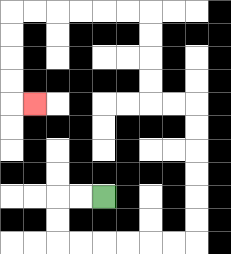{'start': '[4, 8]', 'end': '[1, 4]', 'path_directions': 'L,L,D,D,R,R,R,R,R,R,U,U,U,U,U,U,L,L,U,U,U,U,L,L,L,L,L,L,D,D,D,D,R', 'path_coordinates': '[[4, 8], [3, 8], [2, 8], [2, 9], [2, 10], [3, 10], [4, 10], [5, 10], [6, 10], [7, 10], [8, 10], [8, 9], [8, 8], [8, 7], [8, 6], [8, 5], [8, 4], [7, 4], [6, 4], [6, 3], [6, 2], [6, 1], [6, 0], [5, 0], [4, 0], [3, 0], [2, 0], [1, 0], [0, 0], [0, 1], [0, 2], [0, 3], [0, 4], [1, 4]]'}